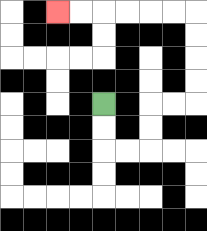{'start': '[4, 4]', 'end': '[2, 0]', 'path_directions': 'D,D,R,R,U,U,R,R,U,U,U,U,L,L,L,L,L,L', 'path_coordinates': '[[4, 4], [4, 5], [4, 6], [5, 6], [6, 6], [6, 5], [6, 4], [7, 4], [8, 4], [8, 3], [8, 2], [8, 1], [8, 0], [7, 0], [6, 0], [5, 0], [4, 0], [3, 0], [2, 0]]'}